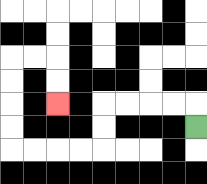{'start': '[8, 5]', 'end': '[2, 4]', 'path_directions': 'U,L,L,L,L,D,D,L,L,L,L,U,U,U,U,R,R,D,D', 'path_coordinates': '[[8, 5], [8, 4], [7, 4], [6, 4], [5, 4], [4, 4], [4, 5], [4, 6], [3, 6], [2, 6], [1, 6], [0, 6], [0, 5], [0, 4], [0, 3], [0, 2], [1, 2], [2, 2], [2, 3], [2, 4]]'}